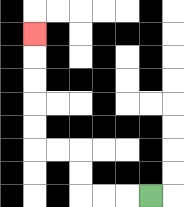{'start': '[6, 8]', 'end': '[1, 1]', 'path_directions': 'L,L,L,U,U,L,L,U,U,U,U,U', 'path_coordinates': '[[6, 8], [5, 8], [4, 8], [3, 8], [3, 7], [3, 6], [2, 6], [1, 6], [1, 5], [1, 4], [1, 3], [1, 2], [1, 1]]'}